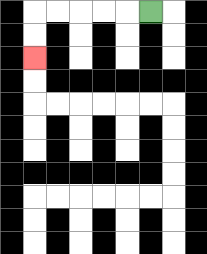{'start': '[6, 0]', 'end': '[1, 2]', 'path_directions': 'L,L,L,L,L,D,D', 'path_coordinates': '[[6, 0], [5, 0], [4, 0], [3, 0], [2, 0], [1, 0], [1, 1], [1, 2]]'}